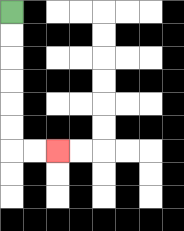{'start': '[0, 0]', 'end': '[2, 6]', 'path_directions': 'D,D,D,D,D,D,R,R', 'path_coordinates': '[[0, 0], [0, 1], [0, 2], [0, 3], [0, 4], [0, 5], [0, 6], [1, 6], [2, 6]]'}